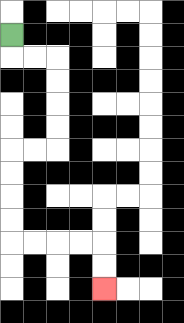{'start': '[0, 1]', 'end': '[4, 12]', 'path_directions': 'D,R,R,D,D,D,D,L,L,D,D,D,D,R,R,R,R,D,D', 'path_coordinates': '[[0, 1], [0, 2], [1, 2], [2, 2], [2, 3], [2, 4], [2, 5], [2, 6], [1, 6], [0, 6], [0, 7], [0, 8], [0, 9], [0, 10], [1, 10], [2, 10], [3, 10], [4, 10], [4, 11], [4, 12]]'}